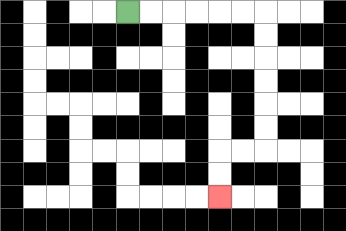{'start': '[5, 0]', 'end': '[9, 8]', 'path_directions': 'R,R,R,R,R,R,D,D,D,D,D,D,L,L,D,D', 'path_coordinates': '[[5, 0], [6, 0], [7, 0], [8, 0], [9, 0], [10, 0], [11, 0], [11, 1], [11, 2], [11, 3], [11, 4], [11, 5], [11, 6], [10, 6], [9, 6], [9, 7], [9, 8]]'}